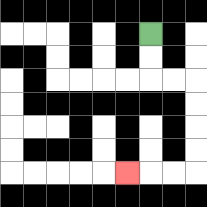{'start': '[6, 1]', 'end': '[5, 7]', 'path_directions': 'D,D,R,R,D,D,D,D,L,L,L', 'path_coordinates': '[[6, 1], [6, 2], [6, 3], [7, 3], [8, 3], [8, 4], [8, 5], [8, 6], [8, 7], [7, 7], [6, 7], [5, 7]]'}